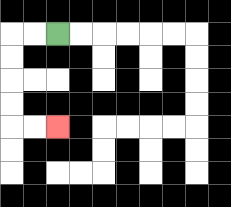{'start': '[2, 1]', 'end': '[2, 5]', 'path_directions': 'L,L,D,D,D,D,R,R', 'path_coordinates': '[[2, 1], [1, 1], [0, 1], [0, 2], [0, 3], [0, 4], [0, 5], [1, 5], [2, 5]]'}